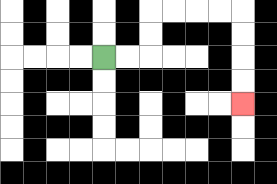{'start': '[4, 2]', 'end': '[10, 4]', 'path_directions': 'R,R,U,U,R,R,R,R,D,D,D,D', 'path_coordinates': '[[4, 2], [5, 2], [6, 2], [6, 1], [6, 0], [7, 0], [8, 0], [9, 0], [10, 0], [10, 1], [10, 2], [10, 3], [10, 4]]'}